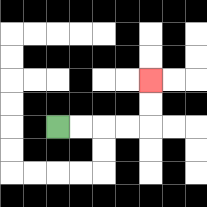{'start': '[2, 5]', 'end': '[6, 3]', 'path_directions': 'R,R,R,R,U,U', 'path_coordinates': '[[2, 5], [3, 5], [4, 5], [5, 5], [6, 5], [6, 4], [6, 3]]'}